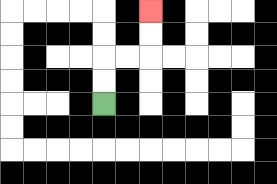{'start': '[4, 4]', 'end': '[6, 0]', 'path_directions': 'U,U,R,R,U,U', 'path_coordinates': '[[4, 4], [4, 3], [4, 2], [5, 2], [6, 2], [6, 1], [6, 0]]'}